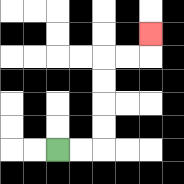{'start': '[2, 6]', 'end': '[6, 1]', 'path_directions': 'R,R,U,U,U,U,R,R,U', 'path_coordinates': '[[2, 6], [3, 6], [4, 6], [4, 5], [4, 4], [4, 3], [4, 2], [5, 2], [6, 2], [6, 1]]'}